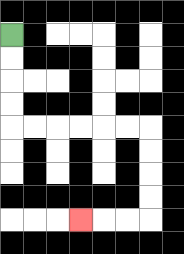{'start': '[0, 1]', 'end': '[3, 9]', 'path_directions': 'D,D,D,D,R,R,R,R,R,R,D,D,D,D,L,L,L', 'path_coordinates': '[[0, 1], [0, 2], [0, 3], [0, 4], [0, 5], [1, 5], [2, 5], [3, 5], [4, 5], [5, 5], [6, 5], [6, 6], [6, 7], [6, 8], [6, 9], [5, 9], [4, 9], [3, 9]]'}